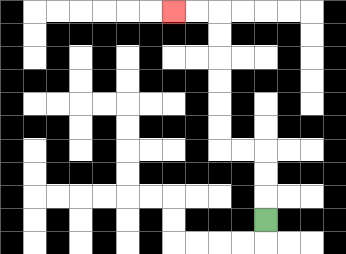{'start': '[11, 9]', 'end': '[7, 0]', 'path_directions': 'U,U,U,L,L,U,U,U,U,U,U,L,L', 'path_coordinates': '[[11, 9], [11, 8], [11, 7], [11, 6], [10, 6], [9, 6], [9, 5], [9, 4], [9, 3], [9, 2], [9, 1], [9, 0], [8, 0], [7, 0]]'}